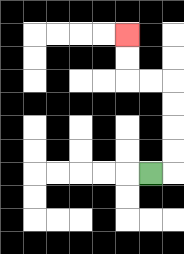{'start': '[6, 7]', 'end': '[5, 1]', 'path_directions': 'R,U,U,U,U,L,L,U,U', 'path_coordinates': '[[6, 7], [7, 7], [7, 6], [7, 5], [7, 4], [7, 3], [6, 3], [5, 3], [5, 2], [5, 1]]'}